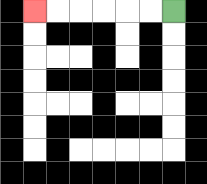{'start': '[7, 0]', 'end': '[1, 0]', 'path_directions': 'L,L,L,L,L,L', 'path_coordinates': '[[7, 0], [6, 0], [5, 0], [4, 0], [3, 0], [2, 0], [1, 0]]'}